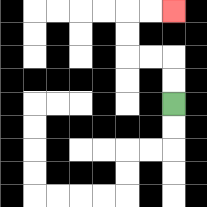{'start': '[7, 4]', 'end': '[7, 0]', 'path_directions': 'U,U,L,L,U,U,R,R', 'path_coordinates': '[[7, 4], [7, 3], [7, 2], [6, 2], [5, 2], [5, 1], [5, 0], [6, 0], [7, 0]]'}